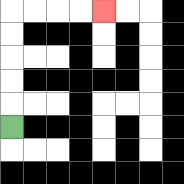{'start': '[0, 5]', 'end': '[4, 0]', 'path_directions': 'U,U,U,U,U,R,R,R,R', 'path_coordinates': '[[0, 5], [0, 4], [0, 3], [0, 2], [0, 1], [0, 0], [1, 0], [2, 0], [3, 0], [4, 0]]'}